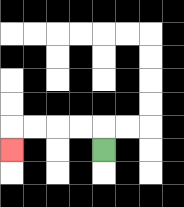{'start': '[4, 6]', 'end': '[0, 6]', 'path_directions': 'U,L,L,L,L,D', 'path_coordinates': '[[4, 6], [4, 5], [3, 5], [2, 5], [1, 5], [0, 5], [0, 6]]'}